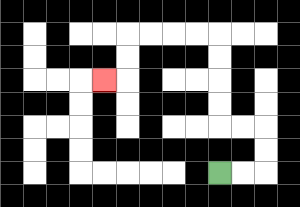{'start': '[9, 7]', 'end': '[4, 3]', 'path_directions': 'R,R,U,U,L,L,U,U,U,U,L,L,L,L,D,D,L', 'path_coordinates': '[[9, 7], [10, 7], [11, 7], [11, 6], [11, 5], [10, 5], [9, 5], [9, 4], [9, 3], [9, 2], [9, 1], [8, 1], [7, 1], [6, 1], [5, 1], [5, 2], [5, 3], [4, 3]]'}